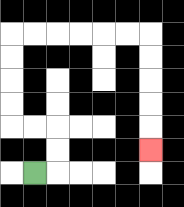{'start': '[1, 7]', 'end': '[6, 6]', 'path_directions': 'R,U,U,L,L,U,U,U,U,R,R,R,R,R,R,D,D,D,D,D', 'path_coordinates': '[[1, 7], [2, 7], [2, 6], [2, 5], [1, 5], [0, 5], [0, 4], [0, 3], [0, 2], [0, 1], [1, 1], [2, 1], [3, 1], [4, 1], [5, 1], [6, 1], [6, 2], [6, 3], [6, 4], [6, 5], [6, 6]]'}